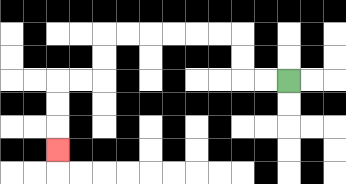{'start': '[12, 3]', 'end': '[2, 6]', 'path_directions': 'L,L,U,U,L,L,L,L,L,L,D,D,L,L,D,D,D', 'path_coordinates': '[[12, 3], [11, 3], [10, 3], [10, 2], [10, 1], [9, 1], [8, 1], [7, 1], [6, 1], [5, 1], [4, 1], [4, 2], [4, 3], [3, 3], [2, 3], [2, 4], [2, 5], [2, 6]]'}